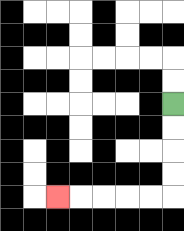{'start': '[7, 4]', 'end': '[2, 8]', 'path_directions': 'D,D,D,D,L,L,L,L,L', 'path_coordinates': '[[7, 4], [7, 5], [7, 6], [7, 7], [7, 8], [6, 8], [5, 8], [4, 8], [3, 8], [2, 8]]'}